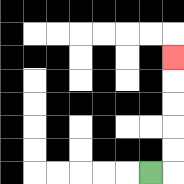{'start': '[6, 7]', 'end': '[7, 2]', 'path_directions': 'R,U,U,U,U,U', 'path_coordinates': '[[6, 7], [7, 7], [7, 6], [7, 5], [7, 4], [7, 3], [7, 2]]'}